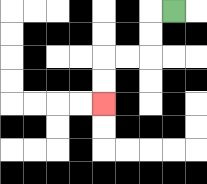{'start': '[7, 0]', 'end': '[4, 4]', 'path_directions': 'L,D,D,L,L,D,D', 'path_coordinates': '[[7, 0], [6, 0], [6, 1], [6, 2], [5, 2], [4, 2], [4, 3], [4, 4]]'}